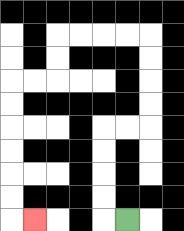{'start': '[5, 9]', 'end': '[1, 9]', 'path_directions': 'L,U,U,U,U,R,R,U,U,U,U,L,L,L,L,D,D,L,L,D,D,D,D,D,D,R', 'path_coordinates': '[[5, 9], [4, 9], [4, 8], [4, 7], [4, 6], [4, 5], [5, 5], [6, 5], [6, 4], [6, 3], [6, 2], [6, 1], [5, 1], [4, 1], [3, 1], [2, 1], [2, 2], [2, 3], [1, 3], [0, 3], [0, 4], [0, 5], [0, 6], [0, 7], [0, 8], [0, 9], [1, 9]]'}